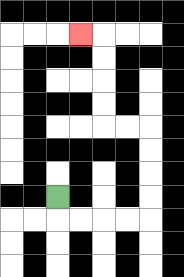{'start': '[2, 8]', 'end': '[3, 1]', 'path_directions': 'D,R,R,R,R,U,U,U,U,L,L,U,U,U,U,L', 'path_coordinates': '[[2, 8], [2, 9], [3, 9], [4, 9], [5, 9], [6, 9], [6, 8], [6, 7], [6, 6], [6, 5], [5, 5], [4, 5], [4, 4], [4, 3], [4, 2], [4, 1], [3, 1]]'}